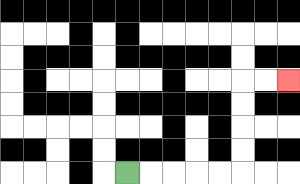{'start': '[5, 7]', 'end': '[12, 3]', 'path_directions': 'R,R,R,R,R,U,U,U,U,R,R', 'path_coordinates': '[[5, 7], [6, 7], [7, 7], [8, 7], [9, 7], [10, 7], [10, 6], [10, 5], [10, 4], [10, 3], [11, 3], [12, 3]]'}